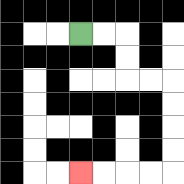{'start': '[3, 1]', 'end': '[3, 7]', 'path_directions': 'R,R,D,D,R,R,D,D,D,D,L,L,L,L', 'path_coordinates': '[[3, 1], [4, 1], [5, 1], [5, 2], [5, 3], [6, 3], [7, 3], [7, 4], [7, 5], [7, 6], [7, 7], [6, 7], [5, 7], [4, 7], [3, 7]]'}